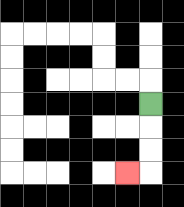{'start': '[6, 4]', 'end': '[5, 7]', 'path_directions': 'D,D,D,L', 'path_coordinates': '[[6, 4], [6, 5], [6, 6], [6, 7], [5, 7]]'}